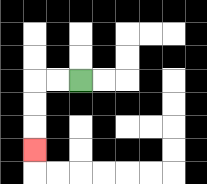{'start': '[3, 3]', 'end': '[1, 6]', 'path_directions': 'L,L,D,D,D', 'path_coordinates': '[[3, 3], [2, 3], [1, 3], [1, 4], [1, 5], [1, 6]]'}